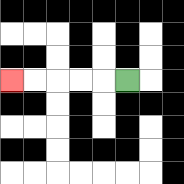{'start': '[5, 3]', 'end': '[0, 3]', 'path_directions': 'L,L,L,L,L', 'path_coordinates': '[[5, 3], [4, 3], [3, 3], [2, 3], [1, 3], [0, 3]]'}